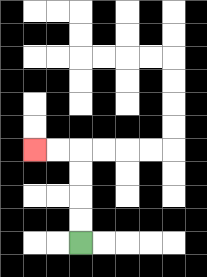{'start': '[3, 10]', 'end': '[1, 6]', 'path_directions': 'U,U,U,U,L,L', 'path_coordinates': '[[3, 10], [3, 9], [3, 8], [3, 7], [3, 6], [2, 6], [1, 6]]'}